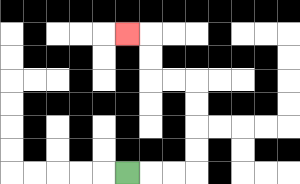{'start': '[5, 7]', 'end': '[5, 1]', 'path_directions': 'R,R,R,U,U,U,U,L,L,U,U,L', 'path_coordinates': '[[5, 7], [6, 7], [7, 7], [8, 7], [8, 6], [8, 5], [8, 4], [8, 3], [7, 3], [6, 3], [6, 2], [6, 1], [5, 1]]'}